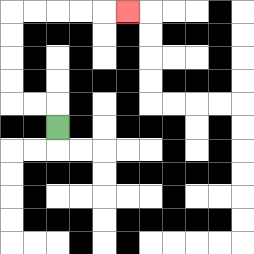{'start': '[2, 5]', 'end': '[5, 0]', 'path_directions': 'U,L,L,U,U,U,U,R,R,R,R,R', 'path_coordinates': '[[2, 5], [2, 4], [1, 4], [0, 4], [0, 3], [0, 2], [0, 1], [0, 0], [1, 0], [2, 0], [3, 0], [4, 0], [5, 0]]'}